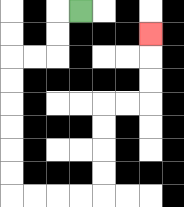{'start': '[3, 0]', 'end': '[6, 1]', 'path_directions': 'L,D,D,L,L,D,D,D,D,D,D,R,R,R,R,U,U,U,U,R,R,U,U,U', 'path_coordinates': '[[3, 0], [2, 0], [2, 1], [2, 2], [1, 2], [0, 2], [0, 3], [0, 4], [0, 5], [0, 6], [0, 7], [0, 8], [1, 8], [2, 8], [3, 8], [4, 8], [4, 7], [4, 6], [4, 5], [4, 4], [5, 4], [6, 4], [6, 3], [6, 2], [6, 1]]'}